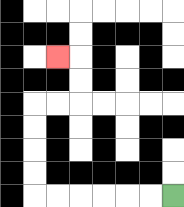{'start': '[7, 8]', 'end': '[2, 2]', 'path_directions': 'L,L,L,L,L,L,U,U,U,U,R,R,U,U,L', 'path_coordinates': '[[7, 8], [6, 8], [5, 8], [4, 8], [3, 8], [2, 8], [1, 8], [1, 7], [1, 6], [1, 5], [1, 4], [2, 4], [3, 4], [3, 3], [3, 2], [2, 2]]'}